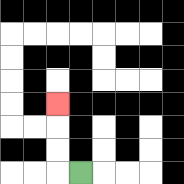{'start': '[3, 7]', 'end': '[2, 4]', 'path_directions': 'L,U,U,U', 'path_coordinates': '[[3, 7], [2, 7], [2, 6], [2, 5], [2, 4]]'}